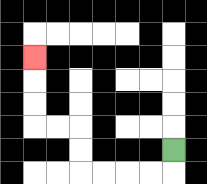{'start': '[7, 6]', 'end': '[1, 2]', 'path_directions': 'D,L,L,L,L,U,U,L,L,U,U,U', 'path_coordinates': '[[7, 6], [7, 7], [6, 7], [5, 7], [4, 7], [3, 7], [3, 6], [3, 5], [2, 5], [1, 5], [1, 4], [1, 3], [1, 2]]'}